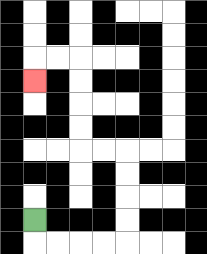{'start': '[1, 9]', 'end': '[1, 3]', 'path_directions': 'D,R,R,R,R,U,U,U,U,L,L,U,U,U,U,L,L,D', 'path_coordinates': '[[1, 9], [1, 10], [2, 10], [3, 10], [4, 10], [5, 10], [5, 9], [5, 8], [5, 7], [5, 6], [4, 6], [3, 6], [3, 5], [3, 4], [3, 3], [3, 2], [2, 2], [1, 2], [1, 3]]'}